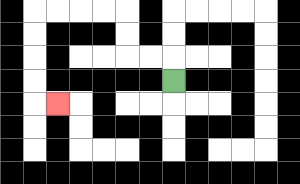{'start': '[7, 3]', 'end': '[2, 4]', 'path_directions': 'U,L,L,U,U,L,L,L,L,D,D,D,D,R', 'path_coordinates': '[[7, 3], [7, 2], [6, 2], [5, 2], [5, 1], [5, 0], [4, 0], [3, 0], [2, 0], [1, 0], [1, 1], [1, 2], [1, 3], [1, 4], [2, 4]]'}